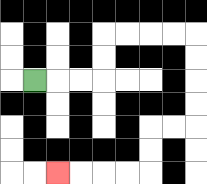{'start': '[1, 3]', 'end': '[2, 7]', 'path_directions': 'R,R,R,U,U,R,R,R,R,D,D,D,D,L,L,D,D,L,L,L,L', 'path_coordinates': '[[1, 3], [2, 3], [3, 3], [4, 3], [4, 2], [4, 1], [5, 1], [6, 1], [7, 1], [8, 1], [8, 2], [8, 3], [8, 4], [8, 5], [7, 5], [6, 5], [6, 6], [6, 7], [5, 7], [4, 7], [3, 7], [2, 7]]'}